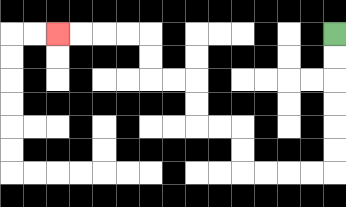{'start': '[14, 1]', 'end': '[2, 1]', 'path_directions': 'D,D,D,D,D,D,L,L,L,L,U,U,L,L,U,U,L,L,U,U,L,L,L,L', 'path_coordinates': '[[14, 1], [14, 2], [14, 3], [14, 4], [14, 5], [14, 6], [14, 7], [13, 7], [12, 7], [11, 7], [10, 7], [10, 6], [10, 5], [9, 5], [8, 5], [8, 4], [8, 3], [7, 3], [6, 3], [6, 2], [6, 1], [5, 1], [4, 1], [3, 1], [2, 1]]'}